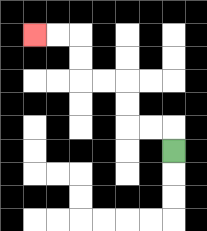{'start': '[7, 6]', 'end': '[1, 1]', 'path_directions': 'U,L,L,U,U,L,L,U,U,L,L', 'path_coordinates': '[[7, 6], [7, 5], [6, 5], [5, 5], [5, 4], [5, 3], [4, 3], [3, 3], [3, 2], [3, 1], [2, 1], [1, 1]]'}